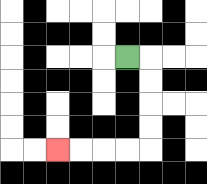{'start': '[5, 2]', 'end': '[2, 6]', 'path_directions': 'R,D,D,D,D,L,L,L,L', 'path_coordinates': '[[5, 2], [6, 2], [6, 3], [6, 4], [6, 5], [6, 6], [5, 6], [4, 6], [3, 6], [2, 6]]'}